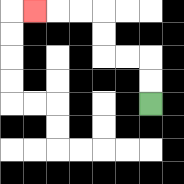{'start': '[6, 4]', 'end': '[1, 0]', 'path_directions': 'U,U,L,L,U,U,L,L,L', 'path_coordinates': '[[6, 4], [6, 3], [6, 2], [5, 2], [4, 2], [4, 1], [4, 0], [3, 0], [2, 0], [1, 0]]'}